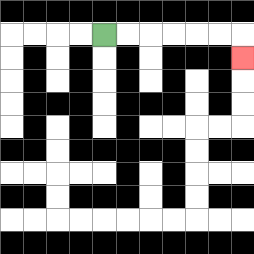{'start': '[4, 1]', 'end': '[10, 2]', 'path_directions': 'R,R,R,R,R,R,D', 'path_coordinates': '[[4, 1], [5, 1], [6, 1], [7, 1], [8, 1], [9, 1], [10, 1], [10, 2]]'}